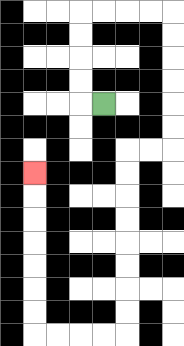{'start': '[4, 4]', 'end': '[1, 7]', 'path_directions': 'L,U,U,U,U,R,R,R,R,D,D,D,D,D,D,L,L,D,D,D,D,D,D,D,D,L,L,L,L,U,U,U,U,U,U,U', 'path_coordinates': '[[4, 4], [3, 4], [3, 3], [3, 2], [3, 1], [3, 0], [4, 0], [5, 0], [6, 0], [7, 0], [7, 1], [7, 2], [7, 3], [7, 4], [7, 5], [7, 6], [6, 6], [5, 6], [5, 7], [5, 8], [5, 9], [5, 10], [5, 11], [5, 12], [5, 13], [5, 14], [4, 14], [3, 14], [2, 14], [1, 14], [1, 13], [1, 12], [1, 11], [1, 10], [1, 9], [1, 8], [1, 7]]'}